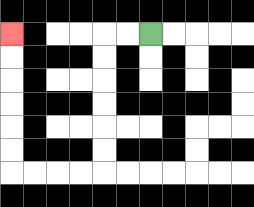{'start': '[6, 1]', 'end': '[0, 1]', 'path_directions': 'L,L,D,D,D,D,D,D,L,L,L,L,U,U,U,U,U,U', 'path_coordinates': '[[6, 1], [5, 1], [4, 1], [4, 2], [4, 3], [4, 4], [4, 5], [4, 6], [4, 7], [3, 7], [2, 7], [1, 7], [0, 7], [0, 6], [0, 5], [0, 4], [0, 3], [0, 2], [0, 1]]'}